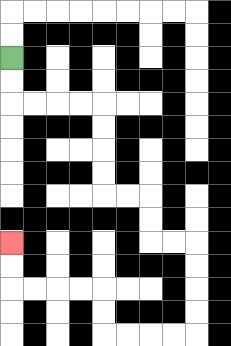{'start': '[0, 2]', 'end': '[0, 10]', 'path_directions': 'D,D,R,R,R,R,D,D,D,D,R,R,D,D,R,R,D,D,D,D,L,L,L,L,U,U,L,L,L,L,U,U', 'path_coordinates': '[[0, 2], [0, 3], [0, 4], [1, 4], [2, 4], [3, 4], [4, 4], [4, 5], [4, 6], [4, 7], [4, 8], [5, 8], [6, 8], [6, 9], [6, 10], [7, 10], [8, 10], [8, 11], [8, 12], [8, 13], [8, 14], [7, 14], [6, 14], [5, 14], [4, 14], [4, 13], [4, 12], [3, 12], [2, 12], [1, 12], [0, 12], [0, 11], [0, 10]]'}